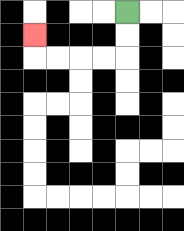{'start': '[5, 0]', 'end': '[1, 1]', 'path_directions': 'D,D,L,L,L,L,U', 'path_coordinates': '[[5, 0], [5, 1], [5, 2], [4, 2], [3, 2], [2, 2], [1, 2], [1, 1]]'}